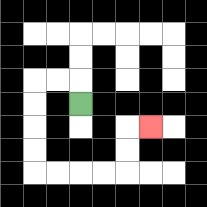{'start': '[3, 4]', 'end': '[6, 5]', 'path_directions': 'U,L,L,D,D,D,D,R,R,R,R,U,U,R', 'path_coordinates': '[[3, 4], [3, 3], [2, 3], [1, 3], [1, 4], [1, 5], [1, 6], [1, 7], [2, 7], [3, 7], [4, 7], [5, 7], [5, 6], [5, 5], [6, 5]]'}